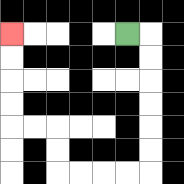{'start': '[5, 1]', 'end': '[0, 1]', 'path_directions': 'R,D,D,D,D,D,D,L,L,L,L,U,U,L,L,U,U,U,U', 'path_coordinates': '[[5, 1], [6, 1], [6, 2], [6, 3], [6, 4], [6, 5], [6, 6], [6, 7], [5, 7], [4, 7], [3, 7], [2, 7], [2, 6], [2, 5], [1, 5], [0, 5], [0, 4], [0, 3], [0, 2], [0, 1]]'}